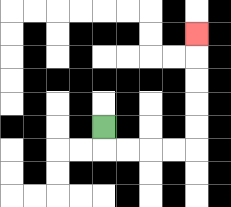{'start': '[4, 5]', 'end': '[8, 1]', 'path_directions': 'D,R,R,R,R,U,U,U,U,U', 'path_coordinates': '[[4, 5], [4, 6], [5, 6], [6, 6], [7, 6], [8, 6], [8, 5], [8, 4], [8, 3], [8, 2], [8, 1]]'}